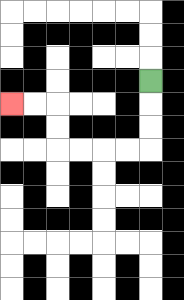{'start': '[6, 3]', 'end': '[0, 4]', 'path_directions': 'D,D,D,L,L,L,L,U,U,L,L', 'path_coordinates': '[[6, 3], [6, 4], [6, 5], [6, 6], [5, 6], [4, 6], [3, 6], [2, 6], [2, 5], [2, 4], [1, 4], [0, 4]]'}